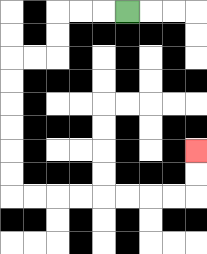{'start': '[5, 0]', 'end': '[8, 6]', 'path_directions': 'L,L,L,D,D,L,L,D,D,D,D,D,D,R,R,R,R,R,R,R,R,U,U', 'path_coordinates': '[[5, 0], [4, 0], [3, 0], [2, 0], [2, 1], [2, 2], [1, 2], [0, 2], [0, 3], [0, 4], [0, 5], [0, 6], [0, 7], [0, 8], [1, 8], [2, 8], [3, 8], [4, 8], [5, 8], [6, 8], [7, 8], [8, 8], [8, 7], [8, 6]]'}